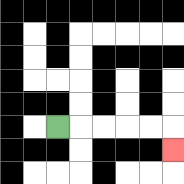{'start': '[2, 5]', 'end': '[7, 6]', 'path_directions': 'R,R,R,R,R,D', 'path_coordinates': '[[2, 5], [3, 5], [4, 5], [5, 5], [6, 5], [7, 5], [7, 6]]'}